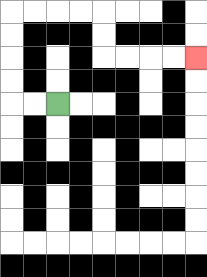{'start': '[2, 4]', 'end': '[8, 2]', 'path_directions': 'L,L,U,U,U,U,R,R,R,R,D,D,R,R,R,R', 'path_coordinates': '[[2, 4], [1, 4], [0, 4], [0, 3], [0, 2], [0, 1], [0, 0], [1, 0], [2, 0], [3, 0], [4, 0], [4, 1], [4, 2], [5, 2], [6, 2], [7, 2], [8, 2]]'}